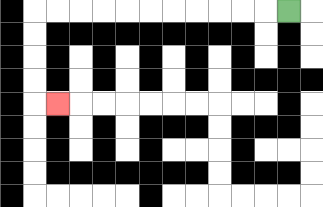{'start': '[12, 0]', 'end': '[2, 4]', 'path_directions': 'L,L,L,L,L,L,L,L,L,L,L,D,D,D,D,R', 'path_coordinates': '[[12, 0], [11, 0], [10, 0], [9, 0], [8, 0], [7, 0], [6, 0], [5, 0], [4, 0], [3, 0], [2, 0], [1, 0], [1, 1], [1, 2], [1, 3], [1, 4], [2, 4]]'}